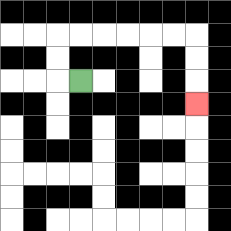{'start': '[3, 3]', 'end': '[8, 4]', 'path_directions': 'L,U,U,R,R,R,R,R,R,D,D,D', 'path_coordinates': '[[3, 3], [2, 3], [2, 2], [2, 1], [3, 1], [4, 1], [5, 1], [6, 1], [7, 1], [8, 1], [8, 2], [8, 3], [8, 4]]'}